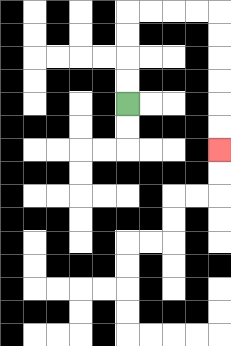{'start': '[5, 4]', 'end': '[9, 6]', 'path_directions': 'U,U,U,U,R,R,R,R,D,D,D,D,D,D', 'path_coordinates': '[[5, 4], [5, 3], [5, 2], [5, 1], [5, 0], [6, 0], [7, 0], [8, 0], [9, 0], [9, 1], [9, 2], [9, 3], [9, 4], [9, 5], [9, 6]]'}